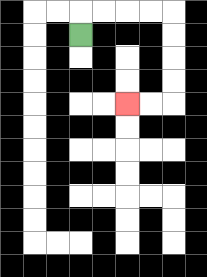{'start': '[3, 1]', 'end': '[5, 4]', 'path_directions': 'U,R,R,R,R,D,D,D,D,L,L', 'path_coordinates': '[[3, 1], [3, 0], [4, 0], [5, 0], [6, 0], [7, 0], [7, 1], [7, 2], [7, 3], [7, 4], [6, 4], [5, 4]]'}